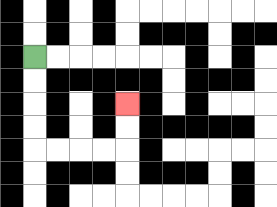{'start': '[1, 2]', 'end': '[5, 4]', 'path_directions': 'D,D,D,D,R,R,R,R,U,U', 'path_coordinates': '[[1, 2], [1, 3], [1, 4], [1, 5], [1, 6], [2, 6], [3, 6], [4, 6], [5, 6], [5, 5], [5, 4]]'}